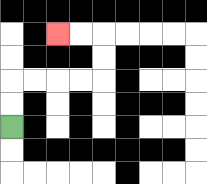{'start': '[0, 5]', 'end': '[2, 1]', 'path_directions': 'U,U,R,R,R,R,U,U,L,L', 'path_coordinates': '[[0, 5], [0, 4], [0, 3], [1, 3], [2, 3], [3, 3], [4, 3], [4, 2], [4, 1], [3, 1], [2, 1]]'}